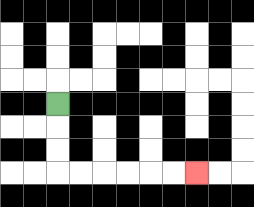{'start': '[2, 4]', 'end': '[8, 7]', 'path_directions': 'D,D,D,R,R,R,R,R,R', 'path_coordinates': '[[2, 4], [2, 5], [2, 6], [2, 7], [3, 7], [4, 7], [5, 7], [6, 7], [7, 7], [8, 7]]'}